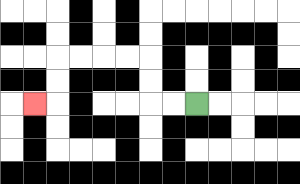{'start': '[8, 4]', 'end': '[1, 4]', 'path_directions': 'L,L,U,U,L,L,L,L,D,D,L', 'path_coordinates': '[[8, 4], [7, 4], [6, 4], [6, 3], [6, 2], [5, 2], [4, 2], [3, 2], [2, 2], [2, 3], [2, 4], [1, 4]]'}